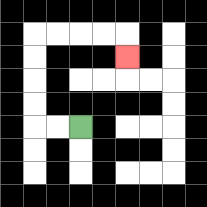{'start': '[3, 5]', 'end': '[5, 2]', 'path_directions': 'L,L,U,U,U,U,R,R,R,R,D', 'path_coordinates': '[[3, 5], [2, 5], [1, 5], [1, 4], [1, 3], [1, 2], [1, 1], [2, 1], [3, 1], [4, 1], [5, 1], [5, 2]]'}